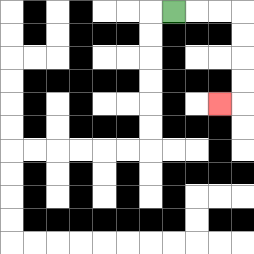{'start': '[7, 0]', 'end': '[9, 4]', 'path_directions': 'R,R,R,D,D,D,D,L', 'path_coordinates': '[[7, 0], [8, 0], [9, 0], [10, 0], [10, 1], [10, 2], [10, 3], [10, 4], [9, 4]]'}